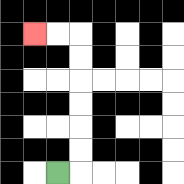{'start': '[2, 7]', 'end': '[1, 1]', 'path_directions': 'R,U,U,U,U,U,U,L,L', 'path_coordinates': '[[2, 7], [3, 7], [3, 6], [3, 5], [3, 4], [3, 3], [3, 2], [3, 1], [2, 1], [1, 1]]'}